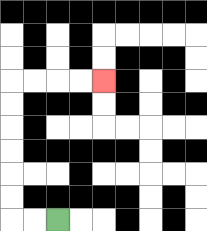{'start': '[2, 9]', 'end': '[4, 3]', 'path_directions': 'L,L,U,U,U,U,U,U,R,R,R,R', 'path_coordinates': '[[2, 9], [1, 9], [0, 9], [0, 8], [0, 7], [0, 6], [0, 5], [0, 4], [0, 3], [1, 3], [2, 3], [3, 3], [4, 3]]'}